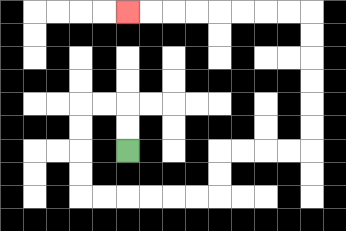{'start': '[5, 6]', 'end': '[5, 0]', 'path_directions': 'U,U,L,L,D,D,D,D,R,R,R,R,R,R,U,U,R,R,R,R,U,U,U,U,U,U,L,L,L,L,L,L,L,L', 'path_coordinates': '[[5, 6], [5, 5], [5, 4], [4, 4], [3, 4], [3, 5], [3, 6], [3, 7], [3, 8], [4, 8], [5, 8], [6, 8], [7, 8], [8, 8], [9, 8], [9, 7], [9, 6], [10, 6], [11, 6], [12, 6], [13, 6], [13, 5], [13, 4], [13, 3], [13, 2], [13, 1], [13, 0], [12, 0], [11, 0], [10, 0], [9, 0], [8, 0], [7, 0], [6, 0], [5, 0]]'}